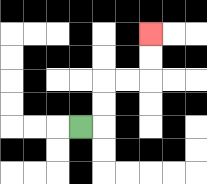{'start': '[3, 5]', 'end': '[6, 1]', 'path_directions': 'R,U,U,R,R,U,U', 'path_coordinates': '[[3, 5], [4, 5], [4, 4], [4, 3], [5, 3], [6, 3], [6, 2], [6, 1]]'}